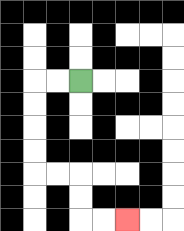{'start': '[3, 3]', 'end': '[5, 9]', 'path_directions': 'L,L,D,D,D,D,R,R,D,D,R,R', 'path_coordinates': '[[3, 3], [2, 3], [1, 3], [1, 4], [1, 5], [1, 6], [1, 7], [2, 7], [3, 7], [3, 8], [3, 9], [4, 9], [5, 9]]'}